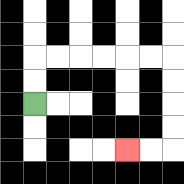{'start': '[1, 4]', 'end': '[5, 6]', 'path_directions': 'U,U,R,R,R,R,R,R,D,D,D,D,L,L', 'path_coordinates': '[[1, 4], [1, 3], [1, 2], [2, 2], [3, 2], [4, 2], [5, 2], [6, 2], [7, 2], [7, 3], [7, 4], [7, 5], [7, 6], [6, 6], [5, 6]]'}